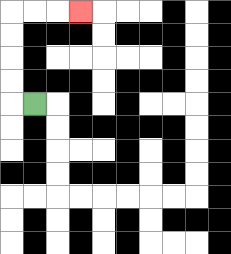{'start': '[1, 4]', 'end': '[3, 0]', 'path_directions': 'L,U,U,U,U,R,R,R', 'path_coordinates': '[[1, 4], [0, 4], [0, 3], [0, 2], [0, 1], [0, 0], [1, 0], [2, 0], [3, 0]]'}